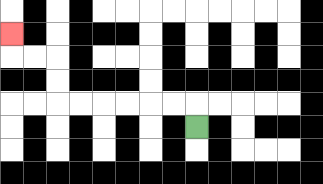{'start': '[8, 5]', 'end': '[0, 1]', 'path_directions': 'U,L,L,L,L,L,L,U,U,L,L,U', 'path_coordinates': '[[8, 5], [8, 4], [7, 4], [6, 4], [5, 4], [4, 4], [3, 4], [2, 4], [2, 3], [2, 2], [1, 2], [0, 2], [0, 1]]'}